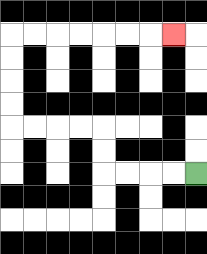{'start': '[8, 7]', 'end': '[7, 1]', 'path_directions': 'L,L,L,L,U,U,L,L,L,L,U,U,U,U,R,R,R,R,R,R,R', 'path_coordinates': '[[8, 7], [7, 7], [6, 7], [5, 7], [4, 7], [4, 6], [4, 5], [3, 5], [2, 5], [1, 5], [0, 5], [0, 4], [0, 3], [0, 2], [0, 1], [1, 1], [2, 1], [3, 1], [4, 1], [5, 1], [6, 1], [7, 1]]'}